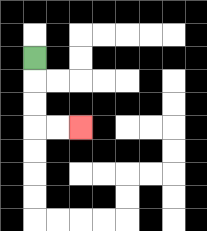{'start': '[1, 2]', 'end': '[3, 5]', 'path_directions': 'D,D,D,R,R', 'path_coordinates': '[[1, 2], [1, 3], [1, 4], [1, 5], [2, 5], [3, 5]]'}